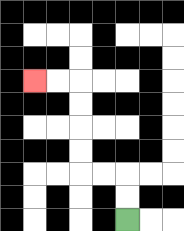{'start': '[5, 9]', 'end': '[1, 3]', 'path_directions': 'U,U,L,L,U,U,U,U,L,L', 'path_coordinates': '[[5, 9], [5, 8], [5, 7], [4, 7], [3, 7], [3, 6], [3, 5], [3, 4], [3, 3], [2, 3], [1, 3]]'}